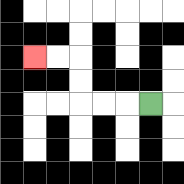{'start': '[6, 4]', 'end': '[1, 2]', 'path_directions': 'L,L,L,U,U,L,L', 'path_coordinates': '[[6, 4], [5, 4], [4, 4], [3, 4], [3, 3], [3, 2], [2, 2], [1, 2]]'}